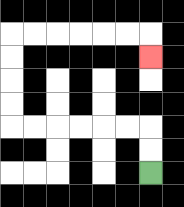{'start': '[6, 7]', 'end': '[6, 2]', 'path_directions': 'U,U,L,L,L,L,L,L,U,U,U,U,R,R,R,R,R,R,D', 'path_coordinates': '[[6, 7], [6, 6], [6, 5], [5, 5], [4, 5], [3, 5], [2, 5], [1, 5], [0, 5], [0, 4], [0, 3], [0, 2], [0, 1], [1, 1], [2, 1], [3, 1], [4, 1], [5, 1], [6, 1], [6, 2]]'}